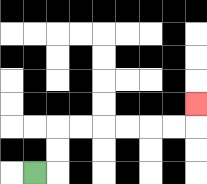{'start': '[1, 7]', 'end': '[8, 4]', 'path_directions': 'R,U,U,R,R,R,R,R,R,U', 'path_coordinates': '[[1, 7], [2, 7], [2, 6], [2, 5], [3, 5], [4, 5], [5, 5], [6, 5], [7, 5], [8, 5], [8, 4]]'}